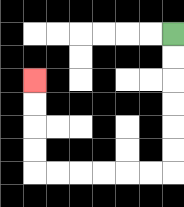{'start': '[7, 1]', 'end': '[1, 3]', 'path_directions': 'D,D,D,D,D,D,L,L,L,L,L,L,U,U,U,U', 'path_coordinates': '[[7, 1], [7, 2], [7, 3], [7, 4], [7, 5], [7, 6], [7, 7], [6, 7], [5, 7], [4, 7], [3, 7], [2, 7], [1, 7], [1, 6], [1, 5], [1, 4], [1, 3]]'}